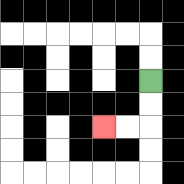{'start': '[6, 3]', 'end': '[4, 5]', 'path_directions': 'D,D,L,L', 'path_coordinates': '[[6, 3], [6, 4], [6, 5], [5, 5], [4, 5]]'}